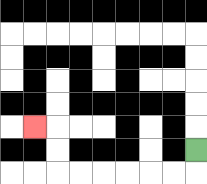{'start': '[8, 6]', 'end': '[1, 5]', 'path_directions': 'D,L,L,L,L,L,L,U,U,L', 'path_coordinates': '[[8, 6], [8, 7], [7, 7], [6, 7], [5, 7], [4, 7], [3, 7], [2, 7], [2, 6], [2, 5], [1, 5]]'}